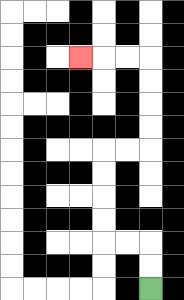{'start': '[6, 12]', 'end': '[3, 2]', 'path_directions': 'U,U,L,L,U,U,U,U,R,R,U,U,U,U,L,L,L', 'path_coordinates': '[[6, 12], [6, 11], [6, 10], [5, 10], [4, 10], [4, 9], [4, 8], [4, 7], [4, 6], [5, 6], [6, 6], [6, 5], [6, 4], [6, 3], [6, 2], [5, 2], [4, 2], [3, 2]]'}